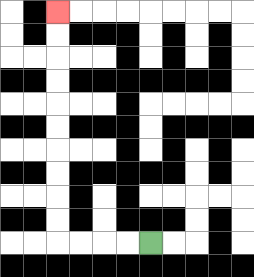{'start': '[6, 10]', 'end': '[2, 0]', 'path_directions': 'L,L,L,L,U,U,U,U,U,U,U,U,U,U', 'path_coordinates': '[[6, 10], [5, 10], [4, 10], [3, 10], [2, 10], [2, 9], [2, 8], [2, 7], [2, 6], [2, 5], [2, 4], [2, 3], [2, 2], [2, 1], [2, 0]]'}